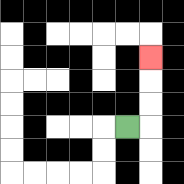{'start': '[5, 5]', 'end': '[6, 2]', 'path_directions': 'R,U,U,U', 'path_coordinates': '[[5, 5], [6, 5], [6, 4], [6, 3], [6, 2]]'}